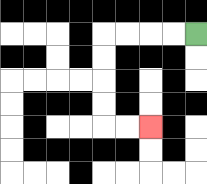{'start': '[8, 1]', 'end': '[6, 5]', 'path_directions': 'L,L,L,L,D,D,D,D,R,R', 'path_coordinates': '[[8, 1], [7, 1], [6, 1], [5, 1], [4, 1], [4, 2], [4, 3], [4, 4], [4, 5], [5, 5], [6, 5]]'}